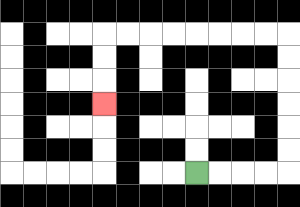{'start': '[8, 7]', 'end': '[4, 4]', 'path_directions': 'R,R,R,R,U,U,U,U,U,U,L,L,L,L,L,L,L,L,D,D,D', 'path_coordinates': '[[8, 7], [9, 7], [10, 7], [11, 7], [12, 7], [12, 6], [12, 5], [12, 4], [12, 3], [12, 2], [12, 1], [11, 1], [10, 1], [9, 1], [8, 1], [7, 1], [6, 1], [5, 1], [4, 1], [4, 2], [4, 3], [4, 4]]'}